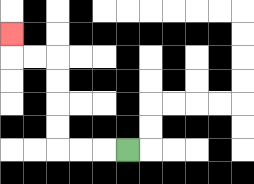{'start': '[5, 6]', 'end': '[0, 1]', 'path_directions': 'L,L,L,U,U,U,U,L,L,U', 'path_coordinates': '[[5, 6], [4, 6], [3, 6], [2, 6], [2, 5], [2, 4], [2, 3], [2, 2], [1, 2], [0, 2], [0, 1]]'}